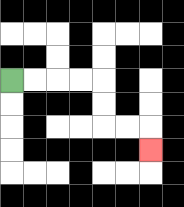{'start': '[0, 3]', 'end': '[6, 6]', 'path_directions': 'R,R,R,R,D,D,R,R,D', 'path_coordinates': '[[0, 3], [1, 3], [2, 3], [3, 3], [4, 3], [4, 4], [4, 5], [5, 5], [6, 5], [6, 6]]'}